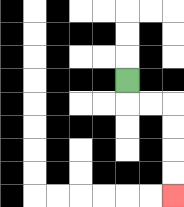{'start': '[5, 3]', 'end': '[7, 8]', 'path_directions': 'D,R,R,D,D,D,D', 'path_coordinates': '[[5, 3], [5, 4], [6, 4], [7, 4], [7, 5], [7, 6], [7, 7], [7, 8]]'}